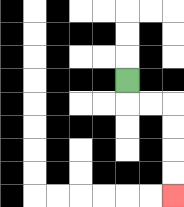{'start': '[5, 3]', 'end': '[7, 8]', 'path_directions': 'D,R,R,D,D,D,D', 'path_coordinates': '[[5, 3], [5, 4], [6, 4], [7, 4], [7, 5], [7, 6], [7, 7], [7, 8]]'}